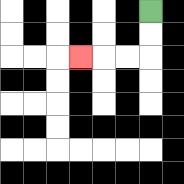{'start': '[6, 0]', 'end': '[3, 2]', 'path_directions': 'D,D,L,L,L', 'path_coordinates': '[[6, 0], [6, 1], [6, 2], [5, 2], [4, 2], [3, 2]]'}